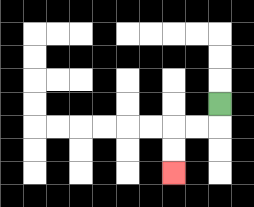{'start': '[9, 4]', 'end': '[7, 7]', 'path_directions': 'D,L,L,D,D', 'path_coordinates': '[[9, 4], [9, 5], [8, 5], [7, 5], [7, 6], [7, 7]]'}